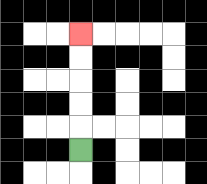{'start': '[3, 6]', 'end': '[3, 1]', 'path_directions': 'U,U,U,U,U', 'path_coordinates': '[[3, 6], [3, 5], [3, 4], [3, 3], [3, 2], [3, 1]]'}